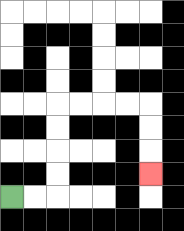{'start': '[0, 8]', 'end': '[6, 7]', 'path_directions': 'R,R,U,U,U,U,R,R,R,R,D,D,D', 'path_coordinates': '[[0, 8], [1, 8], [2, 8], [2, 7], [2, 6], [2, 5], [2, 4], [3, 4], [4, 4], [5, 4], [6, 4], [6, 5], [6, 6], [6, 7]]'}